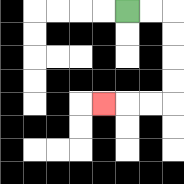{'start': '[5, 0]', 'end': '[4, 4]', 'path_directions': 'R,R,D,D,D,D,L,L,L', 'path_coordinates': '[[5, 0], [6, 0], [7, 0], [7, 1], [7, 2], [7, 3], [7, 4], [6, 4], [5, 4], [4, 4]]'}